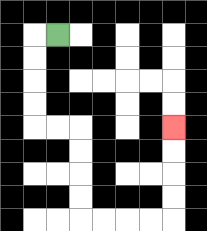{'start': '[2, 1]', 'end': '[7, 5]', 'path_directions': 'L,D,D,D,D,R,R,D,D,D,D,R,R,R,R,U,U,U,U', 'path_coordinates': '[[2, 1], [1, 1], [1, 2], [1, 3], [1, 4], [1, 5], [2, 5], [3, 5], [3, 6], [3, 7], [3, 8], [3, 9], [4, 9], [5, 9], [6, 9], [7, 9], [7, 8], [7, 7], [7, 6], [7, 5]]'}